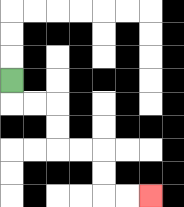{'start': '[0, 3]', 'end': '[6, 8]', 'path_directions': 'D,R,R,D,D,R,R,D,D,R,R', 'path_coordinates': '[[0, 3], [0, 4], [1, 4], [2, 4], [2, 5], [2, 6], [3, 6], [4, 6], [4, 7], [4, 8], [5, 8], [6, 8]]'}